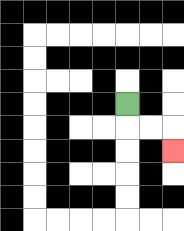{'start': '[5, 4]', 'end': '[7, 6]', 'path_directions': 'D,R,R,D', 'path_coordinates': '[[5, 4], [5, 5], [6, 5], [7, 5], [7, 6]]'}